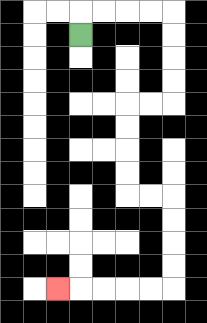{'start': '[3, 1]', 'end': '[2, 12]', 'path_directions': 'U,R,R,R,R,D,D,D,D,L,L,D,D,D,D,R,R,D,D,D,D,L,L,L,L,L', 'path_coordinates': '[[3, 1], [3, 0], [4, 0], [5, 0], [6, 0], [7, 0], [7, 1], [7, 2], [7, 3], [7, 4], [6, 4], [5, 4], [5, 5], [5, 6], [5, 7], [5, 8], [6, 8], [7, 8], [7, 9], [7, 10], [7, 11], [7, 12], [6, 12], [5, 12], [4, 12], [3, 12], [2, 12]]'}